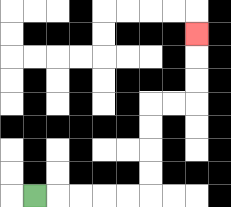{'start': '[1, 8]', 'end': '[8, 1]', 'path_directions': 'R,R,R,R,R,U,U,U,U,R,R,U,U,U', 'path_coordinates': '[[1, 8], [2, 8], [3, 8], [4, 8], [5, 8], [6, 8], [6, 7], [6, 6], [6, 5], [6, 4], [7, 4], [8, 4], [8, 3], [8, 2], [8, 1]]'}